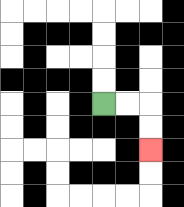{'start': '[4, 4]', 'end': '[6, 6]', 'path_directions': 'R,R,D,D', 'path_coordinates': '[[4, 4], [5, 4], [6, 4], [6, 5], [6, 6]]'}